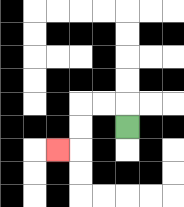{'start': '[5, 5]', 'end': '[2, 6]', 'path_directions': 'U,L,L,D,D,L', 'path_coordinates': '[[5, 5], [5, 4], [4, 4], [3, 4], [3, 5], [3, 6], [2, 6]]'}